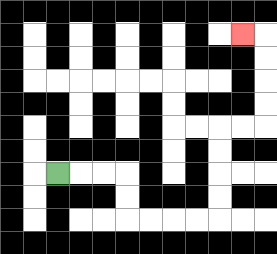{'start': '[2, 7]', 'end': '[10, 1]', 'path_directions': 'R,R,R,D,D,R,R,R,R,U,U,U,U,R,R,U,U,U,U,L', 'path_coordinates': '[[2, 7], [3, 7], [4, 7], [5, 7], [5, 8], [5, 9], [6, 9], [7, 9], [8, 9], [9, 9], [9, 8], [9, 7], [9, 6], [9, 5], [10, 5], [11, 5], [11, 4], [11, 3], [11, 2], [11, 1], [10, 1]]'}